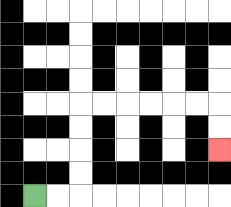{'start': '[1, 8]', 'end': '[9, 6]', 'path_directions': 'R,R,U,U,U,U,R,R,R,R,R,R,D,D', 'path_coordinates': '[[1, 8], [2, 8], [3, 8], [3, 7], [3, 6], [3, 5], [3, 4], [4, 4], [5, 4], [6, 4], [7, 4], [8, 4], [9, 4], [9, 5], [9, 6]]'}